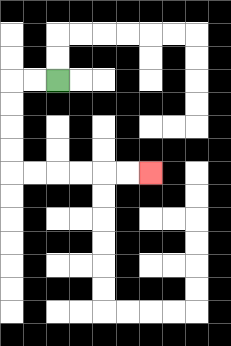{'start': '[2, 3]', 'end': '[6, 7]', 'path_directions': 'L,L,D,D,D,D,R,R,R,R,R,R', 'path_coordinates': '[[2, 3], [1, 3], [0, 3], [0, 4], [0, 5], [0, 6], [0, 7], [1, 7], [2, 7], [3, 7], [4, 7], [5, 7], [6, 7]]'}